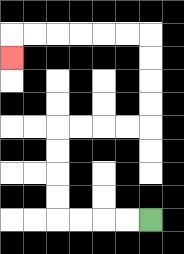{'start': '[6, 9]', 'end': '[0, 2]', 'path_directions': 'L,L,L,L,U,U,U,U,R,R,R,R,U,U,U,U,L,L,L,L,L,L,D', 'path_coordinates': '[[6, 9], [5, 9], [4, 9], [3, 9], [2, 9], [2, 8], [2, 7], [2, 6], [2, 5], [3, 5], [4, 5], [5, 5], [6, 5], [6, 4], [6, 3], [6, 2], [6, 1], [5, 1], [4, 1], [3, 1], [2, 1], [1, 1], [0, 1], [0, 2]]'}